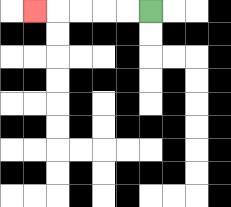{'start': '[6, 0]', 'end': '[1, 0]', 'path_directions': 'L,L,L,L,L', 'path_coordinates': '[[6, 0], [5, 0], [4, 0], [3, 0], [2, 0], [1, 0]]'}